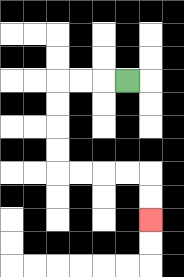{'start': '[5, 3]', 'end': '[6, 9]', 'path_directions': 'L,L,L,D,D,D,D,R,R,R,R,D,D', 'path_coordinates': '[[5, 3], [4, 3], [3, 3], [2, 3], [2, 4], [2, 5], [2, 6], [2, 7], [3, 7], [4, 7], [5, 7], [6, 7], [6, 8], [6, 9]]'}